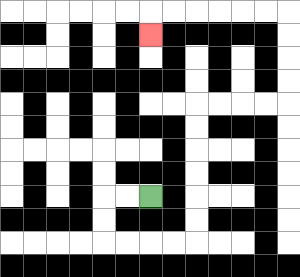{'start': '[6, 8]', 'end': '[6, 1]', 'path_directions': 'L,L,D,D,R,R,R,R,U,U,U,U,U,U,R,R,R,R,U,U,U,U,L,L,L,L,L,L,D', 'path_coordinates': '[[6, 8], [5, 8], [4, 8], [4, 9], [4, 10], [5, 10], [6, 10], [7, 10], [8, 10], [8, 9], [8, 8], [8, 7], [8, 6], [8, 5], [8, 4], [9, 4], [10, 4], [11, 4], [12, 4], [12, 3], [12, 2], [12, 1], [12, 0], [11, 0], [10, 0], [9, 0], [8, 0], [7, 0], [6, 0], [6, 1]]'}